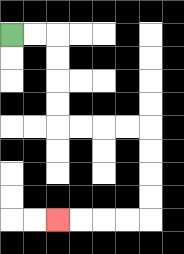{'start': '[0, 1]', 'end': '[2, 9]', 'path_directions': 'R,R,D,D,D,D,R,R,R,R,D,D,D,D,L,L,L,L', 'path_coordinates': '[[0, 1], [1, 1], [2, 1], [2, 2], [2, 3], [2, 4], [2, 5], [3, 5], [4, 5], [5, 5], [6, 5], [6, 6], [6, 7], [6, 8], [6, 9], [5, 9], [4, 9], [3, 9], [2, 9]]'}